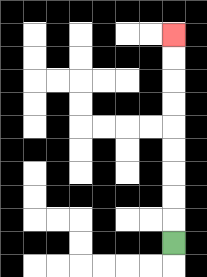{'start': '[7, 10]', 'end': '[7, 1]', 'path_directions': 'U,U,U,U,U,U,U,U,U', 'path_coordinates': '[[7, 10], [7, 9], [7, 8], [7, 7], [7, 6], [7, 5], [7, 4], [7, 3], [7, 2], [7, 1]]'}